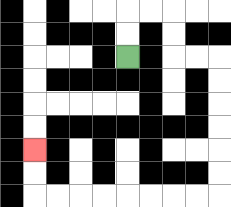{'start': '[5, 2]', 'end': '[1, 6]', 'path_directions': 'U,U,R,R,D,D,R,R,D,D,D,D,D,D,L,L,L,L,L,L,L,L,U,U', 'path_coordinates': '[[5, 2], [5, 1], [5, 0], [6, 0], [7, 0], [7, 1], [7, 2], [8, 2], [9, 2], [9, 3], [9, 4], [9, 5], [9, 6], [9, 7], [9, 8], [8, 8], [7, 8], [6, 8], [5, 8], [4, 8], [3, 8], [2, 8], [1, 8], [1, 7], [1, 6]]'}